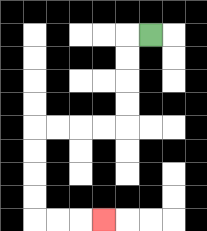{'start': '[6, 1]', 'end': '[4, 9]', 'path_directions': 'L,D,D,D,D,L,L,L,L,D,D,D,D,R,R,R', 'path_coordinates': '[[6, 1], [5, 1], [5, 2], [5, 3], [5, 4], [5, 5], [4, 5], [3, 5], [2, 5], [1, 5], [1, 6], [1, 7], [1, 8], [1, 9], [2, 9], [3, 9], [4, 9]]'}